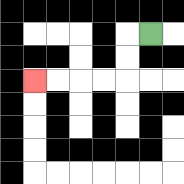{'start': '[6, 1]', 'end': '[1, 3]', 'path_directions': 'L,D,D,L,L,L,L', 'path_coordinates': '[[6, 1], [5, 1], [5, 2], [5, 3], [4, 3], [3, 3], [2, 3], [1, 3]]'}